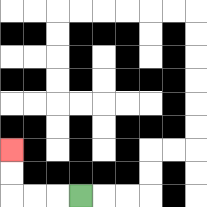{'start': '[3, 8]', 'end': '[0, 6]', 'path_directions': 'L,L,L,U,U', 'path_coordinates': '[[3, 8], [2, 8], [1, 8], [0, 8], [0, 7], [0, 6]]'}